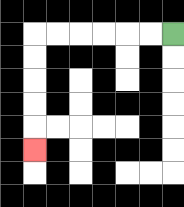{'start': '[7, 1]', 'end': '[1, 6]', 'path_directions': 'L,L,L,L,L,L,D,D,D,D,D', 'path_coordinates': '[[7, 1], [6, 1], [5, 1], [4, 1], [3, 1], [2, 1], [1, 1], [1, 2], [1, 3], [1, 4], [1, 5], [1, 6]]'}